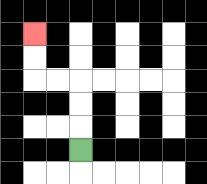{'start': '[3, 6]', 'end': '[1, 1]', 'path_directions': 'U,U,U,L,L,U,U', 'path_coordinates': '[[3, 6], [3, 5], [3, 4], [3, 3], [2, 3], [1, 3], [1, 2], [1, 1]]'}